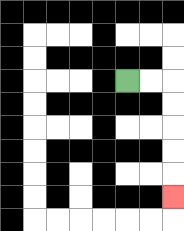{'start': '[5, 3]', 'end': '[7, 8]', 'path_directions': 'R,R,D,D,D,D,D', 'path_coordinates': '[[5, 3], [6, 3], [7, 3], [7, 4], [7, 5], [7, 6], [7, 7], [7, 8]]'}